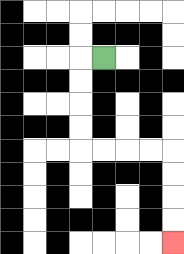{'start': '[4, 2]', 'end': '[7, 10]', 'path_directions': 'L,D,D,D,D,R,R,R,R,D,D,D,D', 'path_coordinates': '[[4, 2], [3, 2], [3, 3], [3, 4], [3, 5], [3, 6], [4, 6], [5, 6], [6, 6], [7, 6], [7, 7], [7, 8], [7, 9], [7, 10]]'}